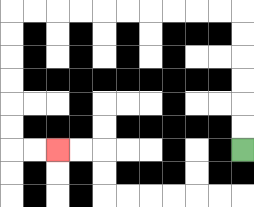{'start': '[10, 6]', 'end': '[2, 6]', 'path_directions': 'U,U,U,U,U,U,L,L,L,L,L,L,L,L,L,L,D,D,D,D,D,D,R,R', 'path_coordinates': '[[10, 6], [10, 5], [10, 4], [10, 3], [10, 2], [10, 1], [10, 0], [9, 0], [8, 0], [7, 0], [6, 0], [5, 0], [4, 0], [3, 0], [2, 0], [1, 0], [0, 0], [0, 1], [0, 2], [0, 3], [0, 4], [0, 5], [0, 6], [1, 6], [2, 6]]'}